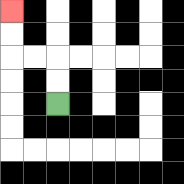{'start': '[2, 4]', 'end': '[0, 0]', 'path_directions': 'U,U,L,L,U,U', 'path_coordinates': '[[2, 4], [2, 3], [2, 2], [1, 2], [0, 2], [0, 1], [0, 0]]'}